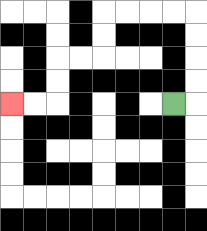{'start': '[7, 4]', 'end': '[0, 4]', 'path_directions': 'R,U,U,U,U,L,L,L,L,D,D,L,L,D,D,L,L', 'path_coordinates': '[[7, 4], [8, 4], [8, 3], [8, 2], [8, 1], [8, 0], [7, 0], [6, 0], [5, 0], [4, 0], [4, 1], [4, 2], [3, 2], [2, 2], [2, 3], [2, 4], [1, 4], [0, 4]]'}